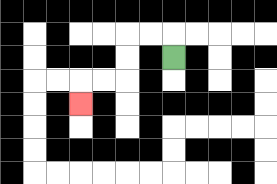{'start': '[7, 2]', 'end': '[3, 4]', 'path_directions': 'U,L,L,D,D,L,L,D', 'path_coordinates': '[[7, 2], [7, 1], [6, 1], [5, 1], [5, 2], [5, 3], [4, 3], [3, 3], [3, 4]]'}